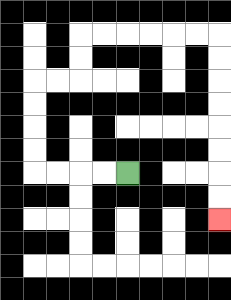{'start': '[5, 7]', 'end': '[9, 9]', 'path_directions': 'L,L,L,L,U,U,U,U,R,R,U,U,R,R,R,R,R,R,D,D,D,D,D,D,D,D', 'path_coordinates': '[[5, 7], [4, 7], [3, 7], [2, 7], [1, 7], [1, 6], [1, 5], [1, 4], [1, 3], [2, 3], [3, 3], [3, 2], [3, 1], [4, 1], [5, 1], [6, 1], [7, 1], [8, 1], [9, 1], [9, 2], [9, 3], [9, 4], [9, 5], [9, 6], [9, 7], [9, 8], [9, 9]]'}